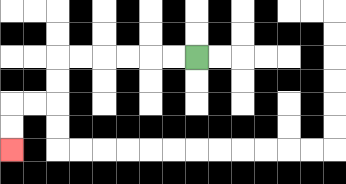{'start': '[8, 2]', 'end': '[0, 6]', 'path_directions': 'L,L,L,L,L,L,D,D,L,L,D,D', 'path_coordinates': '[[8, 2], [7, 2], [6, 2], [5, 2], [4, 2], [3, 2], [2, 2], [2, 3], [2, 4], [1, 4], [0, 4], [0, 5], [0, 6]]'}